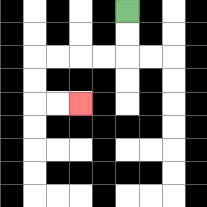{'start': '[5, 0]', 'end': '[3, 4]', 'path_directions': 'D,D,L,L,L,L,D,D,R,R', 'path_coordinates': '[[5, 0], [5, 1], [5, 2], [4, 2], [3, 2], [2, 2], [1, 2], [1, 3], [1, 4], [2, 4], [3, 4]]'}